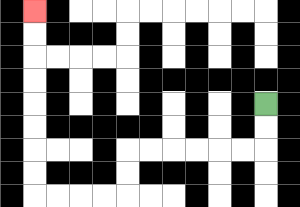{'start': '[11, 4]', 'end': '[1, 0]', 'path_directions': 'D,D,L,L,L,L,L,L,D,D,L,L,L,L,U,U,U,U,U,U,U,U', 'path_coordinates': '[[11, 4], [11, 5], [11, 6], [10, 6], [9, 6], [8, 6], [7, 6], [6, 6], [5, 6], [5, 7], [5, 8], [4, 8], [3, 8], [2, 8], [1, 8], [1, 7], [1, 6], [1, 5], [1, 4], [1, 3], [1, 2], [1, 1], [1, 0]]'}